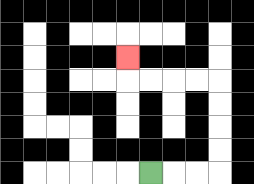{'start': '[6, 7]', 'end': '[5, 2]', 'path_directions': 'R,R,R,U,U,U,U,L,L,L,L,U', 'path_coordinates': '[[6, 7], [7, 7], [8, 7], [9, 7], [9, 6], [9, 5], [9, 4], [9, 3], [8, 3], [7, 3], [6, 3], [5, 3], [5, 2]]'}